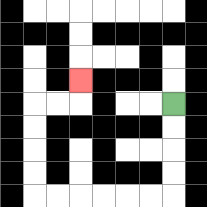{'start': '[7, 4]', 'end': '[3, 3]', 'path_directions': 'D,D,D,D,L,L,L,L,L,L,U,U,U,U,R,R,U', 'path_coordinates': '[[7, 4], [7, 5], [7, 6], [7, 7], [7, 8], [6, 8], [5, 8], [4, 8], [3, 8], [2, 8], [1, 8], [1, 7], [1, 6], [1, 5], [1, 4], [2, 4], [3, 4], [3, 3]]'}